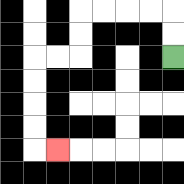{'start': '[7, 2]', 'end': '[2, 6]', 'path_directions': 'U,U,L,L,L,L,D,D,L,L,D,D,D,D,R', 'path_coordinates': '[[7, 2], [7, 1], [7, 0], [6, 0], [5, 0], [4, 0], [3, 0], [3, 1], [3, 2], [2, 2], [1, 2], [1, 3], [1, 4], [1, 5], [1, 6], [2, 6]]'}